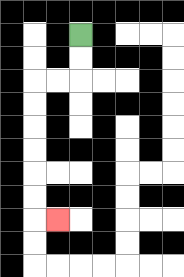{'start': '[3, 1]', 'end': '[2, 9]', 'path_directions': 'D,D,L,L,D,D,D,D,D,D,R', 'path_coordinates': '[[3, 1], [3, 2], [3, 3], [2, 3], [1, 3], [1, 4], [1, 5], [1, 6], [1, 7], [1, 8], [1, 9], [2, 9]]'}